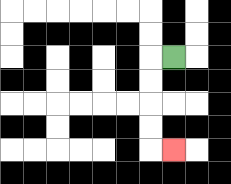{'start': '[7, 2]', 'end': '[7, 6]', 'path_directions': 'L,D,D,D,D,R', 'path_coordinates': '[[7, 2], [6, 2], [6, 3], [6, 4], [6, 5], [6, 6], [7, 6]]'}